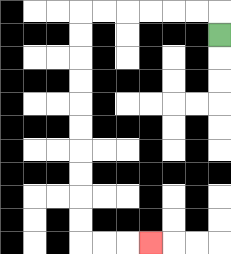{'start': '[9, 1]', 'end': '[6, 10]', 'path_directions': 'U,L,L,L,L,L,L,D,D,D,D,D,D,D,D,D,D,R,R,R', 'path_coordinates': '[[9, 1], [9, 0], [8, 0], [7, 0], [6, 0], [5, 0], [4, 0], [3, 0], [3, 1], [3, 2], [3, 3], [3, 4], [3, 5], [3, 6], [3, 7], [3, 8], [3, 9], [3, 10], [4, 10], [5, 10], [6, 10]]'}